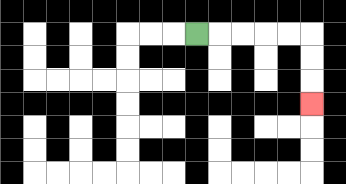{'start': '[8, 1]', 'end': '[13, 4]', 'path_directions': 'R,R,R,R,R,D,D,D', 'path_coordinates': '[[8, 1], [9, 1], [10, 1], [11, 1], [12, 1], [13, 1], [13, 2], [13, 3], [13, 4]]'}